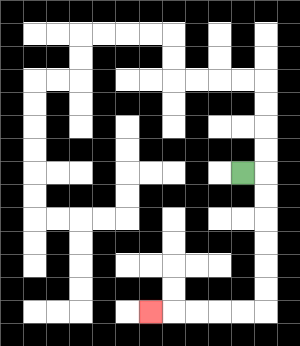{'start': '[10, 7]', 'end': '[6, 13]', 'path_directions': 'R,D,D,D,D,D,D,L,L,L,L,L', 'path_coordinates': '[[10, 7], [11, 7], [11, 8], [11, 9], [11, 10], [11, 11], [11, 12], [11, 13], [10, 13], [9, 13], [8, 13], [7, 13], [6, 13]]'}